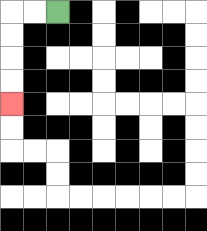{'start': '[2, 0]', 'end': '[0, 4]', 'path_directions': 'L,L,D,D,D,D', 'path_coordinates': '[[2, 0], [1, 0], [0, 0], [0, 1], [0, 2], [0, 3], [0, 4]]'}